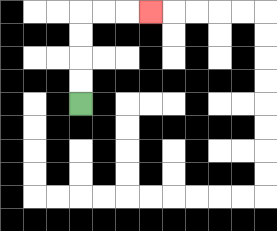{'start': '[3, 4]', 'end': '[6, 0]', 'path_directions': 'U,U,U,U,R,R,R', 'path_coordinates': '[[3, 4], [3, 3], [3, 2], [3, 1], [3, 0], [4, 0], [5, 0], [6, 0]]'}